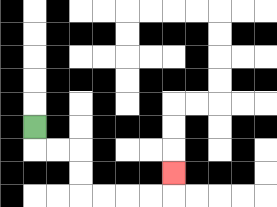{'start': '[1, 5]', 'end': '[7, 7]', 'path_directions': 'D,R,R,D,D,R,R,R,R,U', 'path_coordinates': '[[1, 5], [1, 6], [2, 6], [3, 6], [3, 7], [3, 8], [4, 8], [5, 8], [6, 8], [7, 8], [7, 7]]'}